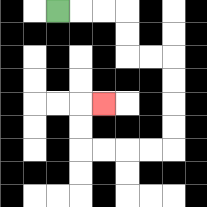{'start': '[2, 0]', 'end': '[4, 4]', 'path_directions': 'R,R,R,D,D,R,R,D,D,D,D,L,L,L,L,U,U,R', 'path_coordinates': '[[2, 0], [3, 0], [4, 0], [5, 0], [5, 1], [5, 2], [6, 2], [7, 2], [7, 3], [7, 4], [7, 5], [7, 6], [6, 6], [5, 6], [4, 6], [3, 6], [3, 5], [3, 4], [4, 4]]'}